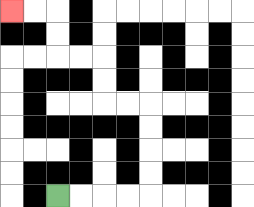{'start': '[2, 8]', 'end': '[0, 0]', 'path_directions': 'R,R,R,R,U,U,U,U,L,L,U,U,L,L,U,U,L,L', 'path_coordinates': '[[2, 8], [3, 8], [4, 8], [5, 8], [6, 8], [6, 7], [6, 6], [6, 5], [6, 4], [5, 4], [4, 4], [4, 3], [4, 2], [3, 2], [2, 2], [2, 1], [2, 0], [1, 0], [0, 0]]'}